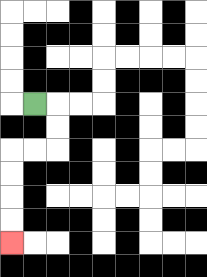{'start': '[1, 4]', 'end': '[0, 10]', 'path_directions': 'R,D,D,L,L,D,D,D,D', 'path_coordinates': '[[1, 4], [2, 4], [2, 5], [2, 6], [1, 6], [0, 6], [0, 7], [0, 8], [0, 9], [0, 10]]'}